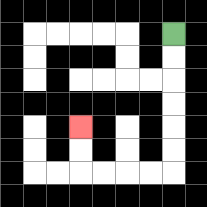{'start': '[7, 1]', 'end': '[3, 5]', 'path_directions': 'D,D,D,D,D,D,L,L,L,L,U,U', 'path_coordinates': '[[7, 1], [7, 2], [7, 3], [7, 4], [7, 5], [7, 6], [7, 7], [6, 7], [5, 7], [4, 7], [3, 7], [3, 6], [3, 5]]'}